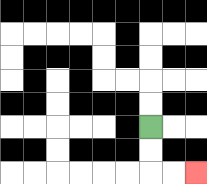{'start': '[6, 5]', 'end': '[8, 7]', 'path_directions': 'D,D,R,R', 'path_coordinates': '[[6, 5], [6, 6], [6, 7], [7, 7], [8, 7]]'}